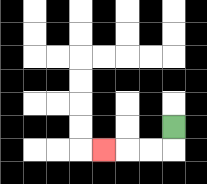{'start': '[7, 5]', 'end': '[4, 6]', 'path_directions': 'D,L,L,L', 'path_coordinates': '[[7, 5], [7, 6], [6, 6], [5, 6], [4, 6]]'}